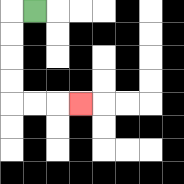{'start': '[1, 0]', 'end': '[3, 4]', 'path_directions': 'L,D,D,D,D,R,R,R', 'path_coordinates': '[[1, 0], [0, 0], [0, 1], [0, 2], [0, 3], [0, 4], [1, 4], [2, 4], [3, 4]]'}